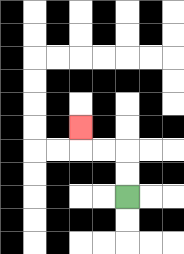{'start': '[5, 8]', 'end': '[3, 5]', 'path_directions': 'U,U,L,L,U', 'path_coordinates': '[[5, 8], [5, 7], [5, 6], [4, 6], [3, 6], [3, 5]]'}